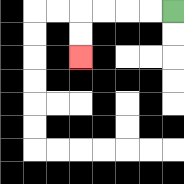{'start': '[7, 0]', 'end': '[3, 2]', 'path_directions': 'L,L,L,L,D,D', 'path_coordinates': '[[7, 0], [6, 0], [5, 0], [4, 0], [3, 0], [3, 1], [3, 2]]'}